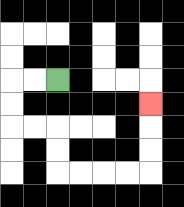{'start': '[2, 3]', 'end': '[6, 4]', 'path_directions': 'L,L,D,D,R,R,D,D,R,R,R,R,U,U,U', 'path_coordinates': '[[2, 3], [1, 3], [0, 3], [0, 4], [0, 5], [1, 5], [2, 5], [2, 6], [2, 7], [3, 7], [4, 7], [5, 7], [6, 7], [6, 6], [6, 5], [6, 4]]'}